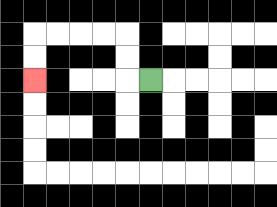{'start': '[6, 3]', 'end': '[1, 3]', 'path_directions': 'L,U,U,L,L,L,L,D,D', 'path_coordinates': '[[6, 3], [5, 3], [5, 2], [5, 1], [4, 1], [3, 1], [2, 1], [1, 1], [1, 2], [1, 3]]'}